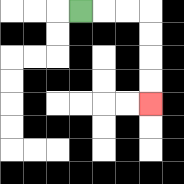{'start': '[3, 0]', 'end': '[6, 4]', 'path_directions': 'R,R,R,D,D,D,D', 'path_coordinates': '[[3, 0], [4, 0], [5, 0], [6, 0], [6, 1], [6, 2], [6, 3], [6, 4]]'}